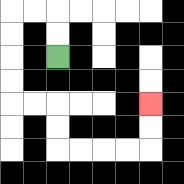{'start': '[2, 2]', 'end': '[6, 4]', 'path_directions': 'U,U,L,L,D,D,D,D,R,R,D,D,R,R,R,R,U,U', 'path_coordinates': '[[2, 2], [2, 1], [2, 0], [1, 0], [0, 0], [0, 1], [0, 2], [0, 3], [0, 4], [1, 4], [2, 4], [2, 5], [2, 6], [3, 6], [4, 6], [5, 6], [6, 6], [6, 5], [6, 4]]'}